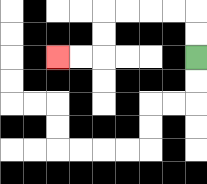{'start': '[8, 2]', 'end': '[2, 2]', 'path_directions': 'U,U,L,L,L,L,D,D,L,L', 'path_coordinates': '[[8, 2], [8, 1], [8, 0], [7, 0], [6, 0], [5, 0], [4, 0], [4, 1], [4, 2], [3, 2], [2, 2]]'}